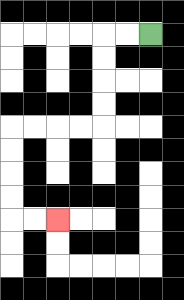{'start': '[6, 1]', 'end': '[2, 9]', 'path_directions': 'L,L,D,D,D,D,L,L,L,L,D,D,D,D,R,R', 'path_coordinates': '[[6, 1], [5, 1], [4, 1], [4, 2], [4, 3], [4, 4], [4, 5], [3, 5], [2, 5], [1, 5], [0, 5], [0, 6], [0, 7], [0, 8], [0, 9], [1, 9], [2, 9]]'}